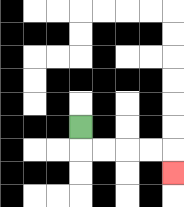{'start': '[3, 5]', 'end': '[7, 7]', 'path_directions': 'D,R,R,R,R,D', 'path_coordinates': '[[3, 5], [3, 6], [4, 6], [5, 6], [6, 6], [7, 6], [7, 7]]'}